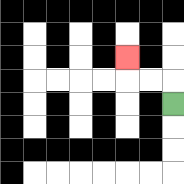{'start': '[7, 4]', 'end': '[5, 2]', 'path_directions': 'U,L,L,U', 'path_coordinates': '[[7, 4], [7, 3], [6, 3], [5, 3], [5, 2]]'}